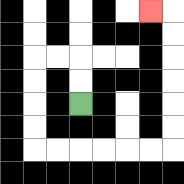{'start': '[3, 4]', 'end': '[6, 0]', 'path_directions': 'U,U,L,L,D,D,D,D,R,R,R,R,R,R,U,U,U,U,U,U,L', 'path_coordinates': '[[3, 4], [3, 3], [3, 2], [2, 2], [1, 2], [1, 3], [1, 4], [1, 5], [1, 6], [2, 6], [3, 6], [4, 6], [5, 6], [6, 6], [7, 6], [7, 5], [7, 4], [7, 3], [7, 2], [7, 1], [7, 0], [6, 0]]'}